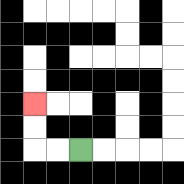{'start': '[3, 6]', 'end': '[1, 4]', 'path_directions': 'L,L,U,U', 'path_coordinates': '[[3, 6], [2, 6], [1, 6], [1, 5], [1, 4]]'}